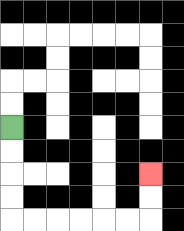{'start': '[0, 5]', 'end': '[6, 7]', 'path_directions': 'D,D,D,D,R,R,R,R,R,R,U,U', 'path_coordinates': '[[0, 5], [0, 6], [0, 7], [0, 8], [0, 9], [1, 9], [2, 9], [3, 9], [4, 9], [5, 9], [6, 9], [6, 8], [6, 7]]'}